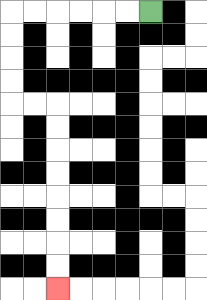{'start': '[6, 0]', 'end': '[2, 12]', 'path_directions': 'L,L,L,L,L,L,D,D,D,D,R,R,D,D,D,D,D,D,D,D', 'path_coordinates': '[[6, 0], [5, 0], [4, 0], [3, 0], [2, 0], [1, 0], [0, 0], [0, 1], [0, 2], [0, 3], [0, 4], [1, 4], [2, 4], [2, 5], [2, 6], [2, 7], [2, 8], [2, 9], [2, 10], [2, 11], [2, 12]]'}